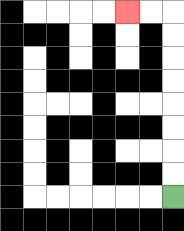{'start': '[7, 8]', 'end': '[5, 0]', 'path_directions': 'U,U,U,U,U,U,U,U,L,L', 'path_coordinates': '[[7, 8], [7, 7], [7, 6], [7, 5], [7, 4], [7, 3], [7, 2], [7, 1], [7, 0], [6, 0], [5, 0]]'}